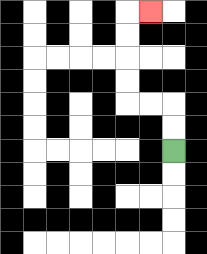{'start': '[7, 6]', 'end': '[6, 0]', 'path_directions': 'U,U,L,L,U,U,U,U,R', 'path_coordinates': '[[7, 6], [7, 5], [7, 4], [6, 4], [5, 4], [5, 3], [5, 2], [5, 1], [5, 0], [6, 0]]'}